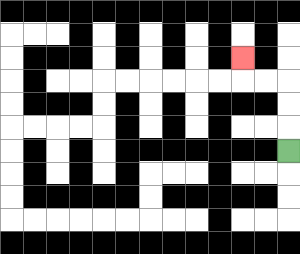{'start': '[12, 6]', 'end': '[10, 2]', 'path_directions': 'U,U,U,L,L,U', 'path_coordinates': '[[12, 6], [12, 5], [12, 4], [12, 3], [11, 3], [10, 3], [10, 2]]'}